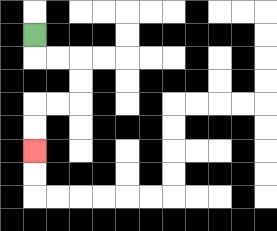{'start': '[1, 1]', 'end': '[1, 6]', 'path_directions': 'D,R,R,D,D,L,L,D,D', 'path_coordinates': '[[1, 1], [1, 2], [2, 2], [3, 2], [3, 3], [3, 4], [2, 4], [1, 4], [1, 5], [1, 6]]'}